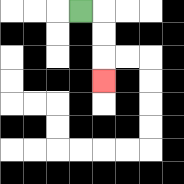{'start': '[3, 0]', 'end': '[4, 3]', 'path_directions': 'R,D,D,D', 'path_coordinates': '[[3, 0], [4, 0], [4, 1], [4, 2], [4, 3]]'}